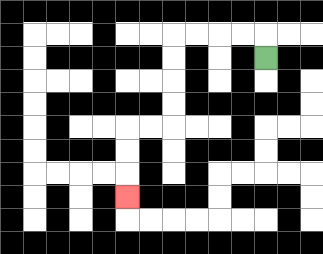{'start': '[11, 2]', 'end': '[5, 8]', 'path_directions': 'U,L,L,L,L,D,D,D,D,L,L,D,D,D', 'path_coordinates': '[[11, 2], [11, 1], [10, 1], [9, 1], [8, 1], [7, 1], [7, 2], [7, 3], [7, 4], [7, 5], [6, 5], [5, 5], [5, 6], [5, 7], [5, 8]]'}